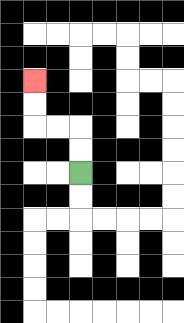{'start': '[3, 7]', 'end': '[1, 3]', 'path_directions': 'U,U,L,L,U,U', 'path_coordinates': '[[3, 7], [3, 6], [3, 5], [2, 5], [1, 5], [1, 4], [1, 3]]'}